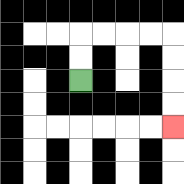{'start': '[3, 3]', 'end': '[7, 5]', 'path_directions': 'U,U,R,R,R,R,D,D,D,D', 'path_coordinates': '[[3, 3], [3, 2], [3, 1], [4, 1], [5, 1], [6, 1], [7, 1], [7, 2], [7, 3], [7, 4], [7, 5]]'}